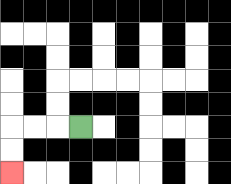{'start': '[3, 5]', 'end': '[0, 7]', 'path_directions': 'L,L,L,D,D', 'path_coordinates': '[[3, 5], [2, 5], [1, 5], [0, 5], [0, 6], [0, 7]]'}